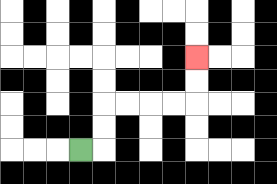{'start': '[3, 6]', 'end': '[8, 2]', 'path_directions': 'R,U,U,R,R,R,R,U,U', 'path_coordinates': '[[3, 6], [4, 6], [4, 5], [4, 4], [5, 4], [6, 4], [7, 4], [8, 4], [8, 3], [8, 2]]'}